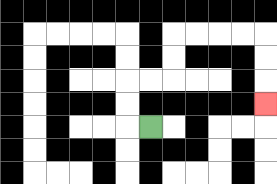{'start': '[6, 5]', 'end': '[11, 4]', 'path_directions': 'L,U,U,R,R,U,U,R,R,R,R,D,D,D', 'path_coordinates': '[[6, 5], [5, 5], [5, 4], [5, 3], [6, 3], [7, 3], [7, 2], [7, 1], [8, 1], [9, 1], [10, 1], [11, 1], [11, 2], [11, 3], [11, 4]]'}